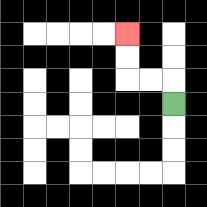{'start': '[7, 4]', 'end': '[5, 1]', 'path_directions': 'U,L,L,U,U', 'path_coordinates': '[[7, 4], [7, 3], [6, 3], [5, 3], [5, 2], [5, 1]]'}